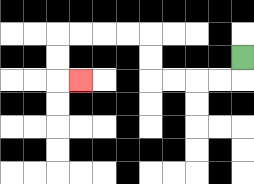{'start': '[10, 2]', 'end': '[3, 3]', 'path_directions': 'D,L,L,L,L,U,U,L,L,L,L,D,D,R', 'path_coordinates': '[[10, 2], [10, 3], [9, 3], [8, 3], [7, 3], [6, 3], [6, 2], [6, 1], [5, 1], [4, 1], [3, 1], [2, 1], [2, 2], [2, 3], [3, 3]]'}